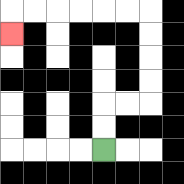{'start': '[4, 6]', 'end': '[0, 1]', 'path_directions': 'U,U,R,R,U,U,U,U,L,L,L,L,L,L,D', 'path_coordinates': '[[4, 6], [4, 5], [4, 4], [5, 4], [6, 4], [6, 3], [6, 2], [6, 1], [6, 0], [5, 0], [4, 0], [3, 0], [2, 0], [1, 0], [0, 0], [0, 1]]'}